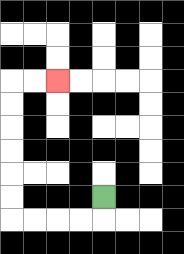{'start': '[4, 8]', 'end': '[2, 3]', 'path_directions': 'D,L,L,L,L,U,U,U,U,U,U,R,R', 'path_coordinates': '[[4, 8], [4, 9], [3, 9], [2, 9], [1, 9], [0, 9], [0, 8], [0, 7], [0, 6], [0, 5], [0, 4], [0, 3], [1, 3], [2, 3]]'}